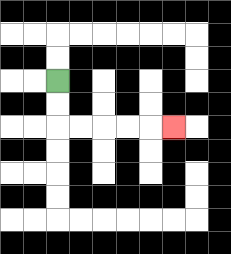{'start': '[2, 3]', 'end': '[7, 5]', 'path_directions': 'D,D,R,R,R,R,R', 'path_coordinates': '[[2, 3], [2, 4], [2, 5], [3, 5], [4, 5], [5, 5], [6, 5], [7, 5]]'}